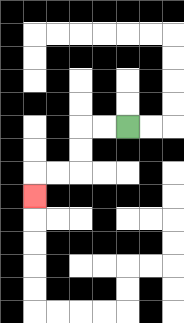{'start': '[5, 5]', 'end': '[1, 8]', 'path_directions': 'L,L,D,D,L,L,D', 'path_coordinates': '[[5, 5], [4, 5], [3, 5], [3, 6], [3, 7], [2, 7], [1, 7], [1, 8]]'}